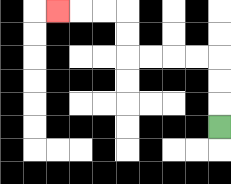{'start': '[9, 5]', 'end': '[2, 0]', 'path_directions': 'U,U,U,L,L,L,L,U,U,L,L,L', 'path_coordinates': '[[9, 5], [9, 4], [9, 3], [9, 2], [8, 2], [7, 2], [6, 2], [5, 2], [5, 1], [5, 0], [4, 0], [3, 0], [2, 0]]'}